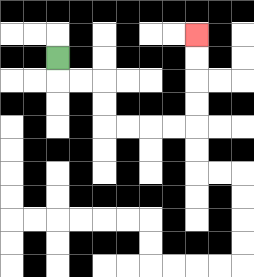{'start': '[2, 2]', 'end': '[8, 1]', 'path_directions': 'D,R,R,D,D,R,R,R,R,U,U,U,U', 'path_coordinates': '[[2, 2], [2, 3], [3, 3], [4, 3], [4, 4], [4, 5], [5, 5], [6, 5], [7, 5], [8, 5], [8, 4], [8, 3], [8, 2], [8, 1]]'}